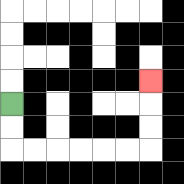{'start': '[0, 4]', 'end': '[6, 3]', 'path_directions': 'D,D,R,R,R,R,R,R,U,U,U', 'path_coordinates': '[[0, 4], [0, 5], [0, 6], [1, 6], [2, 6], [3, 6], [4, 6], [5, 6], [6, 6], [6, 5], [6, 4], [6, 3]]'}